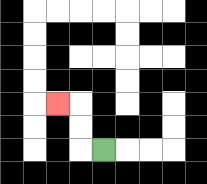{'start': '[4, 6]', 'end': '[2, 4]', 'path_directions': 'L,U,U,L', 'path_coordinates': '[[4, 6], [3, 6], [3, 5], [3, 4], [2, 4]]'}